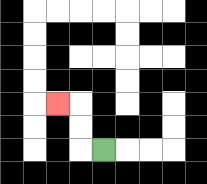{'start': '[4, 6]', 'end': '[2, 4]', 'path_directions': 'L,U,U,L', 'path_coordinates': '[[4, 6], [3, 6], [3, 5], [3, 4], [2, 4]]'}